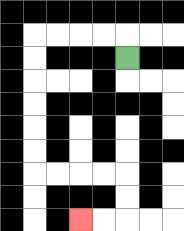{'start': '[5, 2]', 'end': '[3, 9]', 'path_directions': 'U,L,L,L,L,D,D,D,D,D,D,R,R,R,R,D,D,L,L', 'path_coordinates': '[[5, 2], [5, 1], [4, 1], [3, 1], [2, 1], [1, 1], [1, 2], [1, 3], [1, 4], [1, 5], [1, 6], [1, 7], [2, 7], [3, 7], [4, 7], [5, 7], [5, 8], [5, 9], [4, 9], [3, 9]]'}